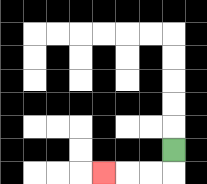{'start': '[7, 6]', 'end': '[4, 7]', 'path_directions': 'D,L,L,L', 'path_coordinates': '[[7, 6], [7, 7], [6, 7], [5, 7], [4, 7]]'}